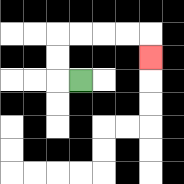{'start': '[3, 3]', 'end': '[6, 2]', 'path_directions': 'L,U,U,R,R,R,R,D', 'path_coordinates': '[[3, 3], [2, 3], [2, 2], [2, 1], [3, 1], [4, 1], [5, 1], [6, 1], [6, 2]]'}